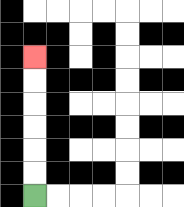{'start': '[1, 8]', 'end': '[1, 2]', 'path_directions': 'U,U,U,U,U,U', 'path_coordinates': '[[1, 8], [1, 7], [1, 6], [1, 5], [1, 4], [1, 3], [1, 2]]'}